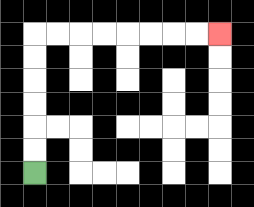{'start': '[1, 7]', 'end': '[9, 1]', 'path_directions': 'U,U,U,U,U,U,R,R,R,R,R,R,R,R', 'path_coordinates': '[[1, 7], [1, 6], [1, 5], [1, 4], [1, 3], [1, 2], [1, 1], [2, 1], [3, 1], [4, 1], [5, 1], [6, 1], [7, 1], [8, 1], [9, 1]]'}